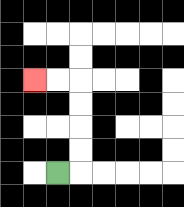{'start': '[2, 7]', 'end': '[1, 3]', 'path_directions': 'R,U,U,U,U,L,L', 'path_coordinates': '[[2, 7], [3, 7], [3, 6], [3, 5], [3, 4], [3, 3], [2, 3], [1, 3]]'}